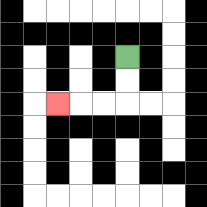{'start': '[5, 2]', 'end': '[2, 4]', 'path_directions': 'D,D,L,L,L', 'path_coordinates': '[[5, 2], [5, 3], [5, 4], [4, 4], [3, 4], [2, 4]]'}